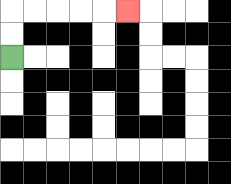{'start': '[0, 2]', 'end': '[5, 0]', 'path_directions': 'U,U,R,R,R,R,R', 'path_coordinates': '[[0, 2], [0, 1], [0, 0], [1, 0], [2, 0], [3, 0], [4, 0], [5, 0]]'}